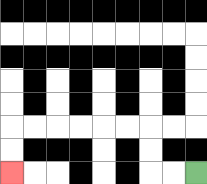{'start': '[8, 7]', 'end': '[0, 7]', 'path_directions': 'L,L,U,U,L,L,L,L,L,L,D,D', 'path_coordinates': '[[8, 7], [7, 7], [6, 7], [6, 6], [6, 5], [5, 5], [4, 5], [3, 5], [2, 5], [1, 5], [0, 5], [0, 6], [0, 7]]'}